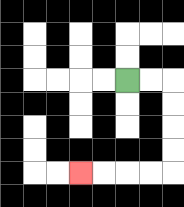{'start': '[5, 3]', 'end': '[3, 7]', 'path_directions': 'R,R,D,D,D,D,L,L,L,L', 'path_coordinates': '[[5, 3], [6, 3], [7, 3], [7, 4], [7, 5], [7, 6], [7, 7], [6, 7], [5, 7], [4, 7], [3, 7]]'}